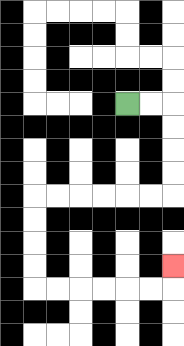{'start': '[5, 4]', 'end': '[7, 11]', 'path_directions': 'R,R,D,D,D,D,L,L,L,L,L,L,D,D,D,D,R,R,R,R,R,R,U', 'path_coordinates': '[[5, 4], [6, 4], [7, 4], [7, 5], [7, 6], [7, 7], [7, 8], [6, 8], [5, 8], [4, 8], [3, 8], [2, 8], [1, 8], [1, 9], [1, 10], [1, 11], [1, 12], [2, 12], [3, 12], [4, 12], [5, 12], [6, 12], [7, 12], [7, 11]]'}